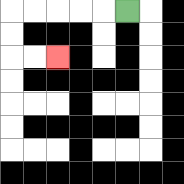{'start': '[5, 0]', 'end': '[2, 2]', 'path_directions': 'L,L,L,L,L,D,D,R,R', 'path_coordinates': '[[5, 0], [4, 0], [3, 0], [2, 0], [1, 0], [0, 0], [0, 1], [0, 2], [1, 2], [2, 2]]'}